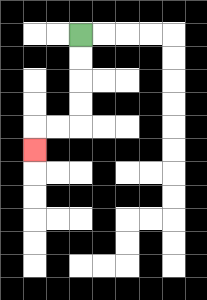{'start': '[3, 1]', 'end': '[1, 6]', 'path_directions': 'D,D,D,D,L,L,D', 'path_coordinates': '[[3, 1], [3, 2], [3, 3], [3, 4], [3, 5], [2, 5], [1, 5], [1, 6]]'}